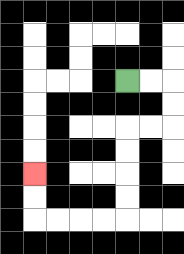{'start': '[5, 3]', 'end': '[1, 7]', 'path_directions': 'R,R,D,D,L,L,D,D,D,D,L,L,L,L,U,U', 'path_coordinates': '[[5, 3], [6, 3], [7, 3], [7, 4], [7, 5], [6, 5], [5, 5], [5, 6], [5, 7], [5, 8], [5, 9], [4, 9], [3, 9], [2, 9], [1, 9], [1, 8], [1, 7]]'}